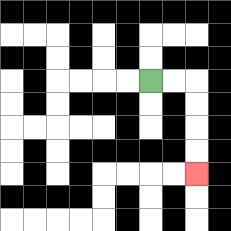{'start': '[6, 3]', 'end': '[8, 7]', 'path_directions': 'R,R,D,D,D,D', 'path_coordinates': '[[6, 3], [7, 3], [8, 3], [8, 4], [8, 5], [8, 6], [8, 7]]'}